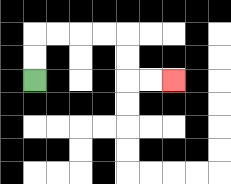{'start': '[1, 3]', 'end': '[7, 3]', 'path_directions': 'U,U,R,R,R,R,D,D,R,R', 'path_coordinates': '[[1, 3], [1, 2], [1, 1], [2, 1], [3, 1], [4, 1], [5, 1], [5, 2], [5, 3], [6, 3], [7, 3]]'}